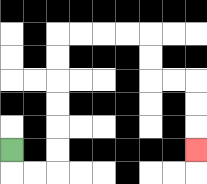{'start': '[0, 6]', 'end': '[8, 6]', 'path_directions': 'D,R,R,U,U,U,U,U,U,R,R,R,R,D,D,R,R,D,D,D', 'path_coordinates': '[[0, 6], [0, 7], [1, 7], [2, 7], [2, 6], [2, 5], [2, 4], [2, 3], [2, 2], [2, 1], [3, 1], [4, 1], [5, 1], [6, 1], [6, 2], [6, 3], [7, 3], [8, 3], [8, 4], [8, 5], [8, 6]]'}